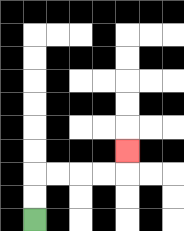{'start': '[1, 9]', 'end': '[5, 6]', 'path_directions': 'U,U,R,R,R,R,U', 'path_coordinates': '[[1, 9], [1, 8], [1, 7], [2, 7], [3, 7], [4, 7], [5, 7], [5, 6]]'}